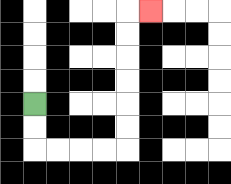{'start': '[1, 4]', 'end': '[6, 0]', 'path_directions': 'D,D,R,R,R,R,U,U,U,U,U,U,R', 'path_coordinates': '[[1, 4], [1, 5], [1, 6], [2, 6], [3, 6], [4, 6], [5, 6], [5, 5], [5, 4], [5, 3], [5, 2], [5, 1], [5, 0], [6, 0]]'}